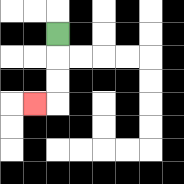{'start': '[2, 1]', 'end': '[1, 4]', 'path_directions': 'D,D,D,L', 'path_coordinates': '[[2, 1], [2, 2], [2, 3], [2, 4], [1, 4]]'}